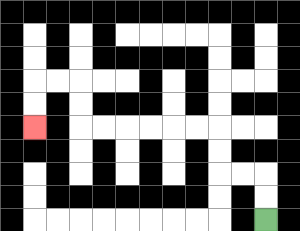{'start': '[11, 9]', 'end': '[1, 5]', 'path_directions': 'U,U,L,L,U,U,L,L,L,L,L,L,U,U,L,L,D,D', 'path_coordinates': '[[11, 9], [11, 8], [11, 7], [10, 7], [9, 7], [9, 6], [9, 5], [8, 5], [7, 5], [6, 5], [5, 5], [4, 5], [3, 5], [3, 4], [3, 3], [2, 3], [1, 3], [1, 4], [1, 5]]'}